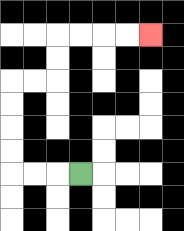{'start': '[3, 7]', 'end': '[6, 1]', 'path_directions': 'L,L,L,U,U,U,U,R,R,U,U,R,R,R,R', 'path_coordinates': '[[3, 7], [2, 7], [1, 7], [0, 7], [0, 6], [0, 5], [0, 4], [0, 3], [1, 3], [2, 3], [2, 2], [2, 1], [3, 1], [4, 1], [5, 1], [6, 1]]'}